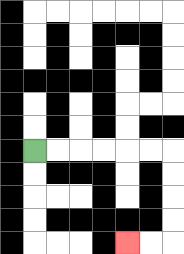{'start': '[1, 6]', 'end': '[5, 10]', 'path_directions': 'R,R,R,R,R,R,D,D,D,D,L,L', 'path_coordinates': '[[1, 6], [2, 6], [3, 6], [4, 6], [5, 6], [6, 6], [7, 6], [7, 7], [7, 8], [7, 9], [7, 10], [6, 10], [5, 10]]'}